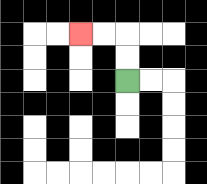{'start': '[5, 3]', 'end': '[3, 1]', 'path_directions': 'U,U,L,L', 'path_coordinates': '[[5, 3], [5, 2], [5, 1], [4, 1], [3, 1]]'}